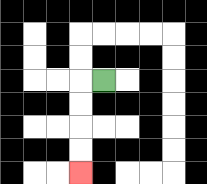{'start': '[4, 3]', 'end': '[3, 7]', 'path_directions': 'L,D,D,D,D', 'path_coordinates': '[[4, 3], [3, 3], [3, 4], [3, 5], [3, 6], [3, 7]]'}